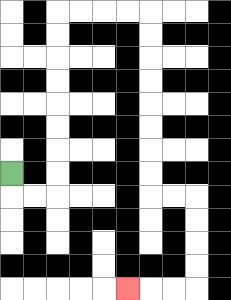{'start': '[0, 7]', 'end': '[5, 12]', 'path_directions': 'D,R,R,U,U,U,U,U,U,U,U,R,R,R,R,D,D,D,D,D,D,D,D,R,R,D,D,D,D,L,L,L', 'path_coordinates': '[[0, 7], [0, 8], [1, 8], [2, 8], [2, 7], [2, 6], [2, 5], [2, 4], [2, 3], [2, 2], [2, 1], [2, 0], [3, 0], [4, 0], [5, 0], [6, 0], [6, 1], [6, 2], [6, 3], [6, 4], [6, 5], [6, 6], [6, 7], [6, 8], [7, 8], [8, 8], [8, 9], [8, 10], [8, 11], [8, 12], [7, 12], [6, 12], [5, 12]]'}